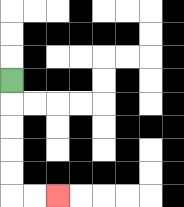{'start': '[0, 3]', 'end': '[2, 8]', 'path_directions': 'D,D,D,D,D,R,R', 'path_coordinates': '[[0, 3], [0, 4], [0, 5], [0, 6], [0, 7], [0, 8], [1, 8], [2, 8]]'}